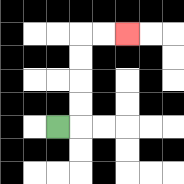{'start': '[2, 5]', 'end': '[5, 1]', 'path_directions': 'R,U,U,U,U,R,R', 'path_coordinates': '[[2, 5], [3, 5], [3, 4], [3, 3], [3, 2], [3, 1], [4, 1], [5, 1]]'}